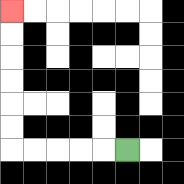{'start': '[5, 6]', 'end': '[0, 0]', 'path_directions': 'L,L,L,L,L,U,U,U,U,U,U', 'path_coordinates': '[[5, 6], [4, 6], [3, 6], [2, 6], [1, 6], [0, 6], [0, 5], [0, 4], [0, 3], [0, 2], [0, 1], [0, 0]]'}